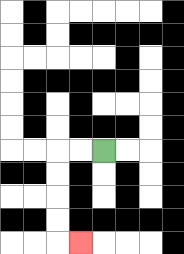{'start': '[4, 6]', 'end': '[3, 10]', 'path_directions': 'L,L,D,D,D,D,R', 'path_coordinates': '[[4, 6], [3, 6], [2, 6], [2, 7], [2, 8], [2, 9], [2, 10], [3, 10]]'}